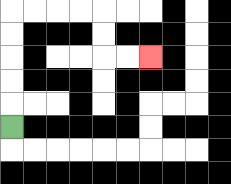{'start': '[0, 5]', 'end': '[6, 2]', 'path_directions': 'U,U,U,U,U,R,R,R,R,D,D,R,R', 'path_coordinates': '[[0, 5], [0, 4], [0, 3], [0, 2], [0, 1], [0, 0], [1, 0], [2, 0], [3, 0], [4, 0], [4, 1], [4, 2], [5, 2], [6, 2]]'}